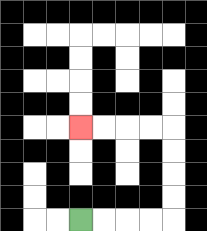{'start': '[3, 9]', 'end': '[3, 5]', 'path_directions': 'R,R,R,R,U,U,U,U,L,L,L,L', 'path_coordinates': '[[3, 9], [4, 9], [5, 9], [6, 9], [7, 9], [7, 8], [7, 7], [7, 6], [7, 5], [6, 5], [5, 5], [4, 5], [3, 5]]'}